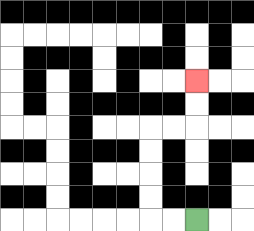{'start': '[8, 9]', 'end': '[8, 3]', 'path_directions': 'L,L,U,U,U,U,R,R,U,U', 'path_coordinates': '[[8, 9], [7, 9], [6, 9], [6, 8], [6, 7], [6, 6], [6, 5], [7, 5], [8, 5], [8, 4], [8, 3]]'}